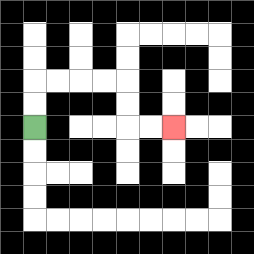{'start': '[1, 5]', 'end': '[7, 5]', 'path_directions': 'U,U,R,R,R,R,D,D,R,R', 'path_coordinates': '[[1, 5], [1, 4], [1, 3], [2, 3], [3, 3], [4, 3], [5, 3], [5, 4], [5, 5], [6, 5], [7, 5]]'}